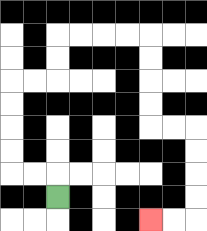{'start': '[2, 8]', 'end': '[6, 9]', 'path_directions': 'U,L,L,U,U,U,U,R,R,U,U,R,R,R,R,D,D,D,D,R,R,D,D,D,D,L,L', 'path_coordinates': '[[2, 8], [2, 7], [1, 7], [0, 7], [0, 6], [0, 5], [0, 4], [0, 3], [1, 3], [2, 3], [2, 2], [2, 1], [3, 1], [4, 1], [5, 1], [6, 1], [6, 2], [6, 3], [6, 4], [6, 5], [7, 5], [8, 5], [8, 6], [8, 7], [8, 8], [8, 9], [7, 9], [6, 9]]'}